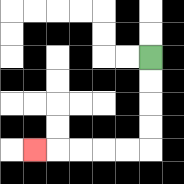{'start': '[6, 2]', 'end': '[1, 6]', 'path_directions': 'D,D,D,D,L,L,L,L,L', 'path_coordinates': '[[6, 2], [6, 3], [6, 4], [6, 5], [6, 6], [5, 6], [4, 6], [3, 6], [2, 6], [1, 6]]'}